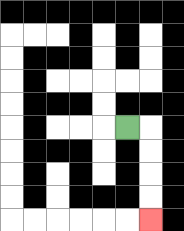{'start': '[5, 5]', 'end': '[6, 9]', 'path_directions': 'R,D,D,D,D', 'path_coordinates': '[[5, 5], [6, 5], [6, 6], [6, 7], [6, 8], [6, 9]]'}